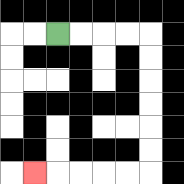{'start': '[2, 1]', 'end': '[1, 7]', 'path_directions': 'R,R,R,R,D,D,D,D,D,D,L,L,L,L,L', 'path_coordinates': '[[2, 1], [3, 1], [4, 1], [5, 1], [6, 1], [6, 2], [6, 3], [6, 4], [6, 5], [6, 6], [6, 7], [5, 7], [4, 7], [3, 7], [2, 7], [1, 7]]'}